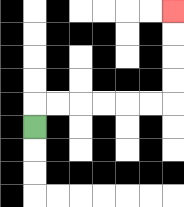{'start': '[1, 5]', 'end': '[7, 0]', 'path_directions': 'U,R,R,R,R,R,R,U,U,U,U', 'path_coordinates': '[[1, 5], [1, 4], [2, 4], [3, 4], [4, 4], [5, 4], [6, 4], [7, 4], [7, 3], [7, 2], [7, 1], [7, 0]]'}